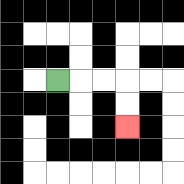{'start': '[2, 3]', 'end': '[5, 5]', 'path_directions': 'R,R,R,D,D', 'path_coordinates': '[[2, 3], [3, 3], [4, 3], [5, 3], [5, 4], [5, 5]]'}